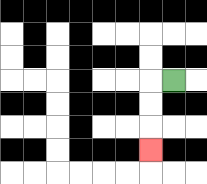{'start': '[7, 3]', 'end': '[6, 6]', 'path_directions': 'L,D,D,D', 'path_coordinates': '[[7, 3], [6, 3], [6, 4], [6, 5], [6, 6]]'}